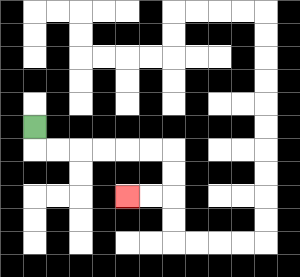{'start': '[1, 5]', 'end': '[5, 8]', 'path_directions': 'D,R,R,R,R,R,R,D,D,L,L', 'path_coordinates': '[[1, 5], [1, 6], [2, 6], [3, 6], [4, 6], [5, 6], [6, 6], [7, 6], [7, 7], [7, 8], [6, 8], [5, 8]]'}